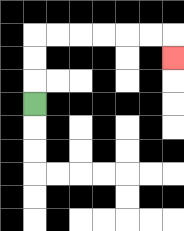{'start': '[1, 4]', 'end': '[7, 2]', 'path_directions': 'U,U,U,R,R,R,R,R,R,D', 'path_coordinates': '[[1, 4], [1, 3], [1, 2], [1, 1], [2, 1], [3, 1], [4, 1], [5, 1], [6, 1], [7, 1], [7, 2]]'}